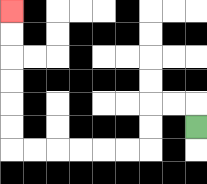{'start': '[8, 5]', 'end': '[0, 0]', 'path_directions': 'U,L,L,D,D,L,L,L,L,L,L,U,U,U,U,U,U', 'path_coordinates': '[[8, 5], [8, 4], [7, 4], [6, 4], [6, 5], [6, 6], [5, 6], [4, 6], [3, 6], [2, 6], [1, 6], [0, 6], [0, 5], [0, 4], [0, 3], [0, 2], [0, 1], [0, 0]]'}